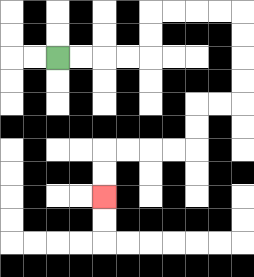{'start': '[2, 2]', 'end': '[4, 8]', 'path_directions': 'R,R,R,R,U,U,R,R,R,R,D,D,D,D,L,L,D,D,L,L,L,L,D,D', 'path_coordinates': '[[2, 2], [3, 2], [4, 2], [5, 2], [6, 2], [6, 1], [6, 0], [7, 0], [8, 0], [9, 0], [10, 0], [10, 1], [10, 2], [10, 3], [10, 4], [9, 4], [8, 4], [8, 5], [8, 6], [7, 6], [6, 6], [5, 6], [4, 6], [4, 7], [4, 8]]'}